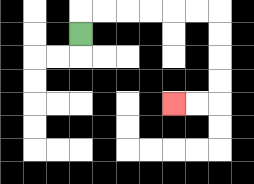{'start': '[3, 1]', 'end': '[7, 4]', 'path_directions': 'U,R,R,R,R,R,R,D,D,D,D,L,L', 'path_coordinates': '[[3, 1], [3, 0], [4, 0], [5, 0], [6, 0], [7, 0], [8, 0], [9, 0], [9, 1], [9, 2], [9, 3], [9, 4], [8, 4], [7, 4]]'}